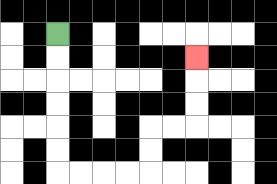{'start': '[2, 1]', 'end': '[8, 2]', 'path_directions': 'D,D,D,D,D,D,R,R,R,R,U,U,R,R,U,U,U', 'path_coordinates': '[[2, 1], [2, 2], [2, 3], [2, 4], [2, 5], [2, 6], [2, 7], [3, 7], [4, 7], [5, 7], [6, 7], [6, 6], [6, 5], [7, 5], [8, 5], [8, 4], [8, 3], [8, 2]]'}